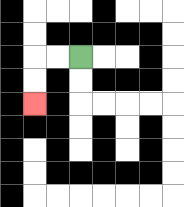{'start': '[3, 2]', 'end': '[1, 4]', 'path_directions': 'L,L,D,D', 'path_coordinates': '[[3, 2], [2, 2], [1, 2], [1, 3], [1, 4]]'}